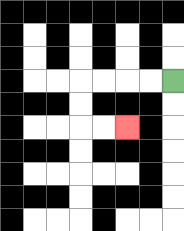{'start': '[7, 3]', 'end': '[5, 5]', 'path_directions': 'L,L,L,L,D,D,R,R', 'path_coordinates': '[[7, 3], [6, 3], [5, 3], [4, 3], [3, 3], [3, 4], [3, 5], [4, 5], [5, 5]]'}